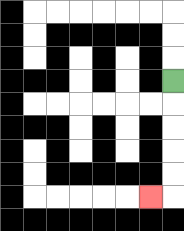{'start': '[7, 3]', 'end': '[6, 8]', 'path_directions': 'D,D,D,D,D,L', 'path_coordinates': '[[7, 3], [7, 4], [7, 5], [7, 6], [7, 7], [7, 8], [6, 8]]'}